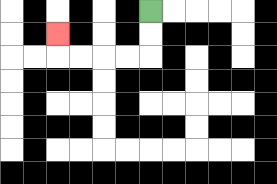{'start': '[6, 0]', 'end': '[2, 1]', 'path_directions': 'D,D,L,L,L,L,U', 'path_coordinates': '[[6, 0], [6, 1], [6, 2], [5, 2], [4, 2], [3, 2], [2, 2], [2, 1]]'}